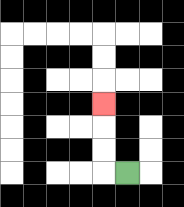{'start': '[5, 7]', 'end': '[4, 4]', 'path_directions': 'L,U,U,U', 'path_coordinates': '[[5, 7], [4, 7], [4, 6], [4, 5], [4, 4]]'}